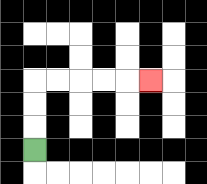{'start': '[1, 6]', 'end': '[6, 3]', 'path_directions': 'U,U,U,R,R,R,R,R', 'path_coordinates': '[[1, 6], [1, 5], [1, 4], [1, 3], [2, 3], [3, 3], [4, 3], [5, 3], [6, 3]]'}